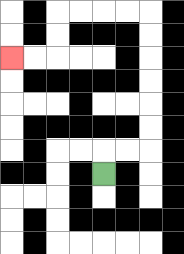{'start': '[4, 7]', 'end': '[0, 2]', 'path_directions': 'U,R,R,U,U,U,U,U,U,L,L,L,L,D,D,L,L', 'path_coordinates': '[[4, 7], [4, 6], [5, 6], [6, 6], [6, 5], [6, 4], [6, 3], [6, 2], [6, 1], [6, 0], [5, 0], [4, 0], [3, 0], [2, 0], [2, 1], [2, 2], [1, 2], [0, 2]]'}